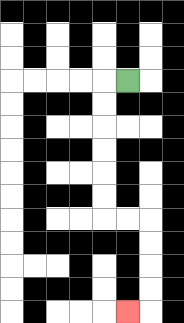{'start': '[5, 3]', 'end': '[5, 13]', 'path_directions': 'L,D,D,D,D,D,D,R,R,D,D,D,D,L', 'path_coordinates': '[[5, 3], [4, 3], [4, 4], [4, 5], [4, 6], [4, 7], [4, 8], [4, 9], [5, 9], [6, 9], [6, 10], [6, 11], [6, 12], [6, 13], [5, 13]]'}